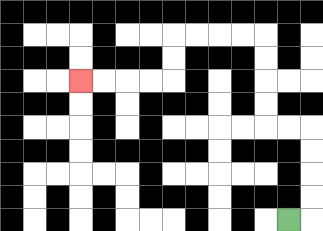{'start': '[12, 9]', 'end': '[3, 3]', 'path_directions': 'R,U,U,U,U,L,L,U,U,U,U,L,L,L,L,D,D,L,L,L,L', 'path_coordinates': '[[12, 9], [13, 9], [13, 8], [13, 7], [13, 6], [13, 5], [12, 5], [11, 5], [11, 4], [11, 3], [11, 2], [11, 1], [10, 1], [9, 1], [8, 1], [7, 1], [7, 2], [7, 3], [6, 3], [5, 3], [4, 3], [3, 3]]'}